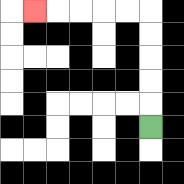{'start': '[6, 5]', 'end': '[1, 0]', 'path_directions': 'U,U,U,U,U,L,L,L,L,L', 'path_coordinates': '[[6, 5], [6, 4], [6, 3], [6, 2], [6, 1], [6, 0], [5, 0], [4, 0], [3, 0], [2, 0], [1, 0]]'}